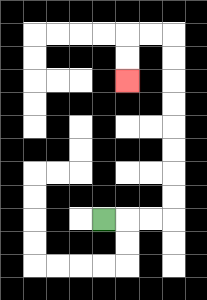{'start': '[4, 9]', 'end': '[5, 3]', 'path_directions': 'R,R,R,U,U,U,U,U,U,U,U,L,L,D,D', 'path_coordinates': '[[4, 9], [5, 9], [6, 9], [7, 9], [7, 8], [7, 7], [7, 6], [7, 5], [7, 4], [7, 3], [7, 2], [7, 1], [6, 1], [5, 1], [5, 2], [5, 3]]'}